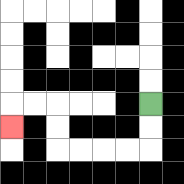{'start': '[6, 4]', 'end': '[0, 5]', 'path_directions': 'D,D,L,L,L,L,U,U,L,L,D', 'path_coordinates': '[[6, 4], [6, 5], [6, 6], [5, 6], [4, 6], [3, 6], [2, 6], [2, 5], [2, 4], [1, 4], [0, 4], [0, 5]]'}